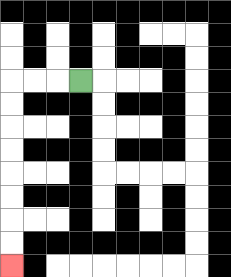{'start': '[3, 3]', 'end': '[0, 11]', 'path_directions': 'L,L,L,D,D,D,D,D,D,D,D', 'path_coordinates': '[[3, 3], [2, 3], [1, 3], [0, 3], [0, 4], [0, 5], [0, 6], [0, 7], [0, 8], [0, 9], [0, 10], [0, 11]]'}